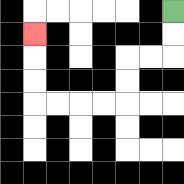{'start': '[7, 0]', 'end': '[1, 1]', 'path_directions': 'D,D,L,L,D,D,L,L,L,L,U,U,U', 'path_coordinates': '[[7, 0], [7, 1], [7, 2], [6, 2], [5, 2], [5, 3], [5, 4], [4, 4], [3, 4], [2, 4], [1, 4], [1, 3], [1, 2], [1, 1]]'}